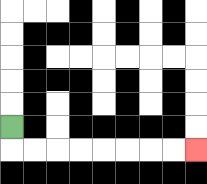{'start': '[0, 5]', 'end': '[8, 6]', 'path_directions': 'D,R,R,R,R,R,R,R,R', 'path_coordinates': '[[0, 5], [0, 6], [1, 6], [2, 6], [3, 6], [4, 6], [5, 6], [6, 6], [7, 6], [8, 6]]'}